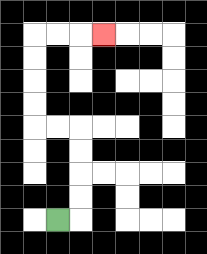{'start': '[2, 9]', 'end': '[4, 1]', 'path_directions': 'R,U,U,U,U,L,L,U,U,U,U,R,R,R', 'path_coordinates': '[[2, 9], [3, 9], [3, 8], [3, 7], [3, 6], [3, 5], [2, 5], [1, 5], [1, 4], [1, 3], [1, 2], [1, 1], [2, 1], [3, 1], [4, 1]]'}